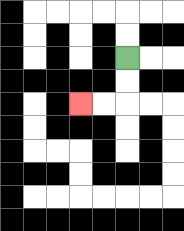{'start': '[5, 2]', 'end': '[3, 4]', 'path_directions': 'D,D,L,L', 'path_coordinates': '[[5, 2], [5, 3], [5, 4], [4, 4], [3, 4]]'}